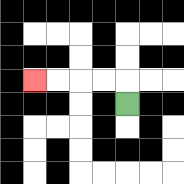{'start': '[5, 4]', 'end': '[1, 3]', 'path_directions': 'U,L,L,L,L', 'path_coordinates': '[[5, 4], [5, 3], [4, 3], [3, 3], [2, 3], [1, 3]]'}